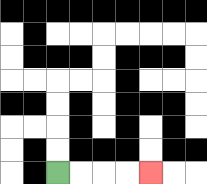{'start': '[2, 7]', 'end': '[6, 7]', 'path_directions': 'R,R,R,R', 'path_coordinates': '[[2, 7], [3, 7], [4, 7], [5, 7], [6, 7]]'}